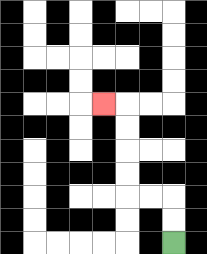{'start': '[7, 10]', 'end': '[4, 4]', 'path_directions': 'U,U,L,L,U,U,U,U,L', 'path_coordinates': '[[7, 10], [7, 9], [7, 8], [6, 8], [5, 8], [5, 7], [5, 6], [5, 5], [5, 4], [4, 4]]'}